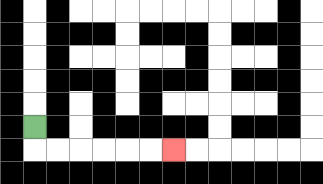{'start': '[1, 5]', 'end': '[7, 6]', 'path_directions': 'D,R,R,R,R,R,R', 'path_coordinates': '[[1, 5], [1, 6], [2, 6], [3, 6], [4, 6], [5, 6], [6, 6], [7, 6]]'}